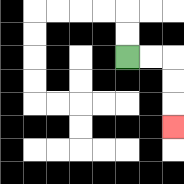{'start': '[5, 2]', 'end': '[7, 5]', 'path_directions': 'R,R,D,D,D', 'path_coordinates': '[[5, 2], [6, 2], [7, 2], [7, 3], [7, 4], [7, 5]]'}